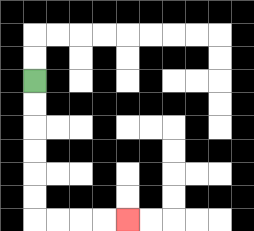{'start': '[1, 3]', 'end': '[5, 9]', 'path_directions': 'D,D,D,D,D,D,R,R,R,R', 'path_coordinates': '[[1, 3], [1, 4], [1, 5], [1, 6], [1, 7], [1, 8], [1, 9], [2, 9], [3, 9], [4, 9], [5, 9]]'}